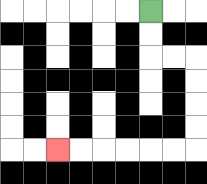{'start': '[6, 0]', 'end': '[2, 6]', 'path_directions': 'D,D,R,R,D,D,D,D,L,L,L,L,L,L', 'path_coordinates': '[[6, 0], [6, 1], [6, 2], [7, 2], [8, 2], [8, 3], [8, 4], [8, 5], [8, 6], [7, 6], [6, 6], [5, 6], [4, 6], [3, 6], [2, 6]]'}